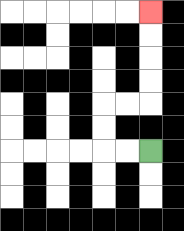{'start': '[6, 6]', 'end': '[6, 0]', 'path_directions': 'L,L,U,U,R,R,U,U,U,U', 'path_coordinates': '[[6, 6], [5, 6], [4, 6], [4, 5], [4, 4], [5, 4], [6, 4], [6, 3], [6, 2], [6, 1], [6, 0]]'}